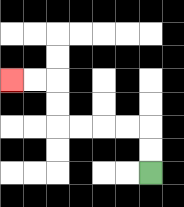{'start': '[6, 7]', 'end': '[0, 3]', 'path_directions': 'U,U,L,L,L,L,U,U,L,L', 'path_coordinates': '[[6, 7], [6, 6], [6, 5], [5, 5], [4, 5], [3, 5], [2, 5], [2, 4], [2, 3], [1, 3], [0, 3]]'}